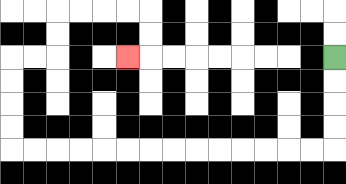{'start': '[14, 2]', 'end': '[5, 2]', 'path_directions': 'D,D,D,D,L,L,L,L,L,L,L,L,L,L,L,L,L,L,U,U,U,U,R,R,U,U,R,R,R,R,D,D,L', 'path_coordinates': '[[14, 2], [14, 3], [14, 4], [14, 5], [14, 6], [13, 6], [12, 6], [11, 6], [10, 6], [9, 6], [8, 6], [7, 6], [6, 6], [5, 6], [4, 6], [3, 6], [2, 6], [1, 6], [0, 6], [0, 5], [0, 4], [0, 3], [0, 2], [1, 2], [2, 2], [2, 1], [2, 0], [3, 0], [4, 0], [5, 0], [6, 0], [6, 1], [6, 2], [5, 2]]'}